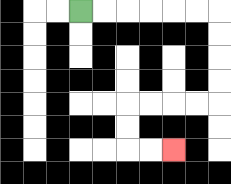{'start': '[3, 0]', 'end': '[7, 6]', 'path_directions': 'R,R,R,R,R,R,D,D,D,D,L,L,L,L,D,D,R,R', 'path_coordinates': '[[3, 0], [4, 0], [5, 0], [6, 0], [7, 0], [8, 0], [9, 0], [9, 1], [9, 2], [9, 3], [9, 4], [8, 4], [7, 4], [6, 4], [5, 4], [5, 5], [5, 6], [6, 6], [7, 6]]'}